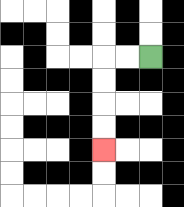{'start': '[6, 2]', 'end': '[4, 6]', 'path_directions': 'L,L,D,D,D,D', 'path_coordinates': '[[6, 2], [5, 2], [4, 2], [4, 3], [4, 4], [4, 5], [4, 6]]'}